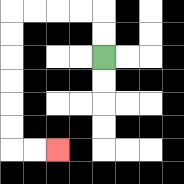{'start': '[4, 2]', 'end': '[2, 6]', 'path_directions': 'U,U,L,L,L,L,D,D,D,D,D,D,R,R', 'path_coordinates': '[[4, 2], [4, 1], [4, 0], [3, 0], [2, 0], [1, 0], [0, 0], [0, 1], [0, 2], [0, 3], [0, 4], [0, 5], [0, 6], [1, 6], [2, 6]]'}